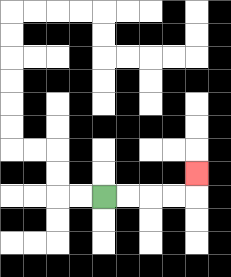{'start': '[4, 8]', 'end': '[8, 7]', 'path_directions': 'R,R,R,R,U', 'path_coordinates': '[[4, 8], [5, 8], [6, 8], [7, 8], [8, 8], [8, 7]]'}